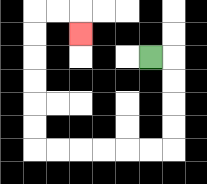{'start': '[6, 2]', 'end': '[3, 1]', 'path_directions': 'R,D,D,D,D,L,L,L,L,L,L,U,U,U,U,U,U,R,R,D', 'path_coordinates': '[[6, 2], [7, 2], [7, 3], [7, 4], [7, 5], [7, 6], [6, 6], [5, 6], [4, 6], [3, 6], [2, 6], [1, 6], [1, 5], [1, 4], [1, 3], [1, 2], [1, 1], [1, 0], [2, 0], [3, 0], [3, 1]]'}